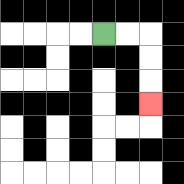{'start': '[4, 1]', 'end': '[6, 4]', 'path_directions': 'R,R,D,D,D', 'path_coordinates': '[[4, 1], [5, 1], [6, 1], [6, 2], [6, 3], [6, 4]]'}